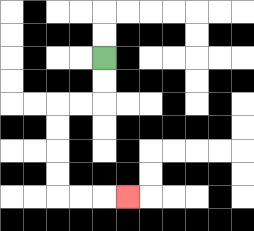{'start': '[4, 2]', 'end': '[5, 8]', 'path_directions': 'D,D,L,L,D,D,D,D,R,R,R', 'path_coordinates': '[[4, 2], [4, 3], [4, 4], [3, 4], [2, 4], [2, 5], [2, 6], [2, 7], [2, 8], [3, 8], [4, 8], [5, 8]]'}